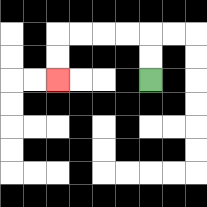{'start': '[6, 3]', 'end': '[2, 3]', 'path_directions': 'U,U,L,L,L,L,D,D', 'path_coordinates': '[[6, 3], [6, 2], [6, 1], [5, 1], [4, 1], [3, 1], [2, 1], [2, 2], [2, 3]]'}